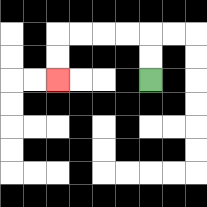{'start': '[6, 3]', 'end': '[2, 3]', 'path_directions': 'U,U,L,L,L,L,D,D', 'path_coordinates': '[[6, 3], [6, 2], [6, 1], [5, 1], [4, 1], [3, 1], [2, 1], [2, 2], [2, 3]]'}